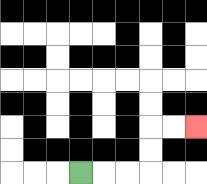{'start': '[3, 7]', 'end': '[8, 5]', 'path_directions': 'R,R,R,U,U,R,R', 'path_coordinates': '[[3, 7], [4, 7], [5, 7], [6, 7], [6, 6], [6, 5], [7, 5], [8, 5]]'}